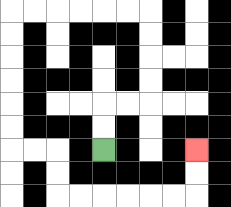{'start': '[4, 6]', 'end': '[8, 6]', 'path_directions': 'U,U,R,R,U,U,U,U,L,L,L,L,L,L,D,D,D,D,D,D,R,R,D,D,R,R,R,R,R,R,U,U', 'path_coordinates': '[[4, 6], [4, 5], [4, 4], [5, 4], [6, 4], [6, 3], [6, 2], [6, 1], [6, 0], [5, 0], [4, 0], [3, 0], [2, 0], [1, 0], [0, 0], [0, 1], [0, 2], [0, 3], [0, 4], [0, 5], [0, 6], [1, 6], [2, 6], [2, 7], [2, 8], [3, 8], [4, 8], [5, 8], [6, 8], [7, 8], [8, 8], [8, 7], [8, 6]]'}